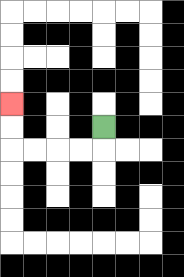{'start': '[4, 5]', 'end': '[0, 4]', 'path_directions': 'D,L,L,L,L,U,U', 'path_coordinates': '[[4, 5], [4, 6], [3, 6], [2, 6], [1, 6], [0, 6], [0, 5], [0, 4]]'}